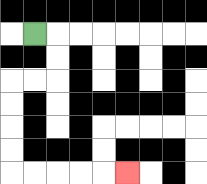{'start': '[1, 1]', 'end': '[5, 7]', 'path_directions': 'R,D,D,L,L,D,D,D,D,R,R,R,R,R', 'path_coordinates': '[[1, 1], [2, 1], [2, 2], [2, 3], [1, 3], [0, 3], [0, 4], [0, 5], [0, 6], [0, 7], [1, 7], [2, 7], [3, 7], [4, 7], [5, 7]]'}